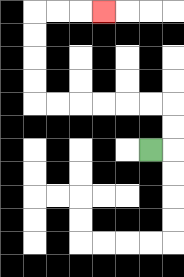{'start': '[6, 6]', 'end': '[4, 0]', 'path_directions': 'R,U,U,L,L,L,L,L,L,U,U,U,U,R,R,R', 'path_coordinates': '[[6, 6], [7, 6], [7, 5], [7, 4], [6, 4], [5, 4], [4, 4], [3, 4], [2, 4], [1, 4], [1, 3], [1, 2], [1, 1], [1, 0], [2, 0], [3, 0], [4, 0]]'}